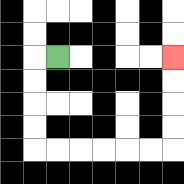{'start': '[2, 2]', 'end': '[7, 2]', 'path_directions': 'L,D,D,D,D,R,R,R,R,R,R,U,U,U,U', 'path_coordinates': '[[2, 2], [1, 2], [1, 3], [1, 4], [1, 5], [1, 6], [2, 6], [3, 6], [4, 6], [5, 6], [6, 6], [7, 6], [7, 5], [7, 4], [7, 3], [7, 2]]'}